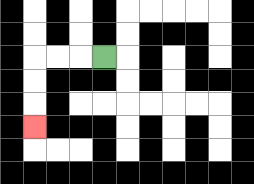{'start': '[4, 2]', 'end': '[1, 5]', 'path_directions': 'L,L,L,D,D,D', 'path_coordinates': '[[4, 2], [3, 2], [2, 2], [1, 2], [1, 3], [1, 4], [1, 5]]'}